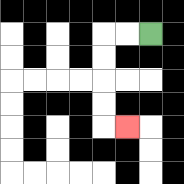{'start': '[6, 1]', 'end': '[5, 5]', 'path_directions': 'L,L,D,D,D,D,R', 'path_coordinates': '[[6, 1], [5, 1], [4, 1], [4, 2], [4, 3], [4, 4], [4, 5], [5, 5]]'}